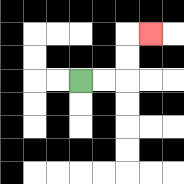{'start': '[3, 3]', 'end': '[6, 1]', 'path_directions': 'R,R,U,U,R', 'path_coordinates': '[[3, 3], [4, 3], [5, 3], [5, 2], [5, 1], [6, 1]]'}